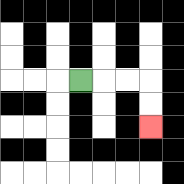{'start': '[3, 3]', 'end': '[6, 5]', 'path_directions': 'R,R,R,D,D', 'path_coordinates': '[[3, 3], [4, 3], [5, 3], [6, 3], [6, 4], [6, 5]]'}